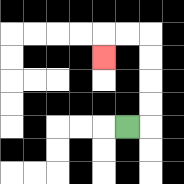{'start': '[5, 5]', 'end': '[4, 2]', 'path_directions': 'R,U,U,U,U,L,L,D', 'path_coordinates': '[[5, 5], [6, 5], [6, 4], [6, 3], [6, 2], [6, 1], [5, 1], [4, 1], [4, 2]]'}